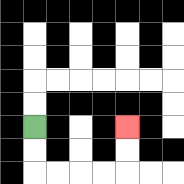{'start': '[1, 5]', 'end': '[5, 5]', 'path_directions': 'D,D,R,R,R,R,U,U', 'path_coordinates': '[[1, 5], [1, 6], [1, 7], [2, 7], [3, 7], [4, 7], [5, 7], [5, 6], [5, 5]]'}